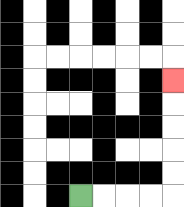{'start': '[3, 8]', 'end': '[7, 3]', 'path_directions': 'R,R,R,R,U,U,U,U,U', 'path_coordinates': '[[3, 8], [4, 8], [5, 8], [6, 8], [7, 8], [7, 7], [7, 6], [7, 5], [7, 4], [7, 3]]'}